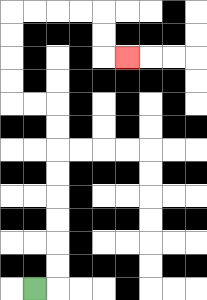{'start': '[1, 12]', 'end': '[5, 2]', 'path_directions': 'R,U,U,U,U,U,U,U,U,L,L,U,U,U,U,R,R,R,R,D,D,R', 'path_coordinates': '[[1, 12], [2, 12], [2, 11], [2, 10], [2, 9], [2, 8], [2, 7], [2, 6], [2, 5], [2, 4], [1, 4], [0, 4], [0, 3], [0, 2], [0, 1], [0, 0], [1, 0], [2, 0], [3, 0], [4, 0], [4, 1], [4, 2], [5, 2]]'}